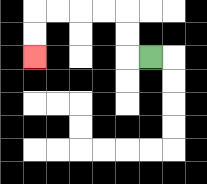{'start': '[6, 2]', 'end': '[1, 2]', 'path_directions': 'L,U,U,L,L,L,L,D,D', 'path_coordinates': '[[6, 2], [5, 2], [5, 1], [5, 0], [4, 0], [3, 0], [2, 0], [1, 0], [1, 1], [1, 2]]'}